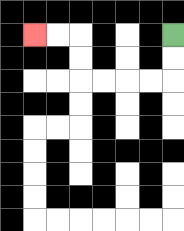{'start': '[7, 1]', 'end': '[1, 1]', 'path_directions': 'D,D,L,L,L,L,U,U,L,L', 'path_coordinates': '[[7, 1], [7, 2], [7, 3], [6, 3], [5, 3], [4, 3], [3, 3], [3, 2], [3, 1], [2, 1], [1, 1]]'}